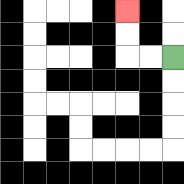{'start': '[7, 2]', 'end': '[5, 0]', 'path_directions': 'L,L,U,U', 'path_coordinates': '[[7, 2], [6, 2], [5, 2], [5, 1], [5, 0]]'}